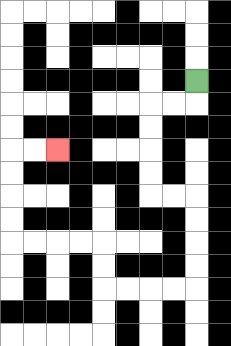{'start': '[8, 3]', 'end': '[2, 6]', 'path_directions': 'D,L,L,D,D,D,D,R,R,D,D,D,D,L,L,L,L,U,U,L,L,L,L,U,U,U,U,R,R', 'path_coordinates': '[[8, 3], [8, 4], [7, 4], [6, 4], [6, 5], [6, 6], [6, 7], [6, 8], [7, 8], [8, 8], [8, 9], [8, 10], [8, 11], [8, 12], [7, 12], [6, 12], [5, 12], [4, 12], [4, 11], [4, 10], [3, 10], [2, 10], [1, 10], [0, 10], [0, 9], [0, 8], [0, 7], [0, 6], [1, 6], [2, 6]]'}